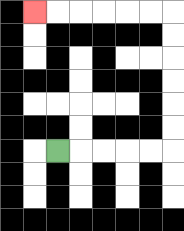{'start': '[2, 6]', 'end': '[1, 0]', 'path_directions': 'R,R,R,R,R,U,U,U,U,U,U,L,L,L,L,L,L', 'path_coordinates': '[[2, 6], [3, 6], [4, 6], [5, 6], [6, 6], [7, 6], [7, 5], [7, 4], [7, 3], [7, 2], [7, 1], [7, 0], [6, 0], [5, 0], [4, 0], [3, 0], [2, 0], [1, 0]]'}